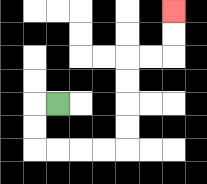{'start': '[2, 4]', 'end': '[7, 0]', 'path_directions': 'L,D,D,R,R,R,R,U,U,U,U,R,R,U,U', 'path_coordinates': '[[2, 4], [1, 4], [1, 5], [1, 6], [2, 6], [3, 6], [4, 6], [5, 6], [5, 5], [5, 4], [5, 3], [5, 2], [6, 2], [7, 2], [7, 1], [7, 0]]'}